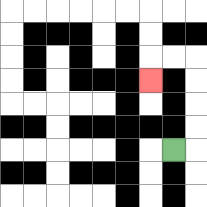{'start': '[7, 6]', 'end': '[6, 3]', 'path_directions': 'R,U,U,U,U,L,L,D', 'path_coordinates': '[[7, 6], [8, 6], [8, 5], [8, 4], [8, 3], [8, 2], [7, 2], [6, 2], [6, 3]]'}